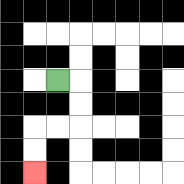{'start': '[2, 3]', 'end': '[1, 7]', 'path_directions': 'R,D,D,L,L,D,D', 'path_coordinates': '[[2, 3], [3, 3], [3, 4], [3, 5], [2, 5], [1, 5], [1, 6], [1, 7]]'}